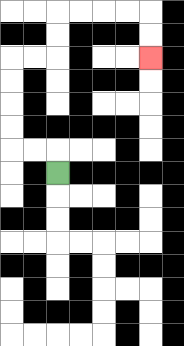{'start': '[2, 7]', 'end': '[6, 2]', 'path_directions': 'U,L,L,U,U,U,U,R,R,U,U,R,R,R,R,D,D', 'path_coordinates': '[[2, 7], [2, 6], [1, 6], [0, 6], [0, 5], [0, 4], [0, 3], [0, 2], [1, 2], [2, 2], [2, 1], [2, 0], [3, 0], [4, 0], [5, 0], [6, 0], [6, 1], [6, 2]]'}